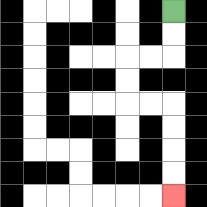{'start': '[7, 0]', 'end': '[7, 8]', 'path_directions': 'D,D,L,L,D,D,R,R,D,D,D,D', 'path_coordinates': '[[7, 0], [7, 1], [7, 2], [6, 2], [5, 2], [5, 3], [5, 4], [6, 4], [7, 4], [7, 5], [7, 6], [7, 7], [7, 8]]'}